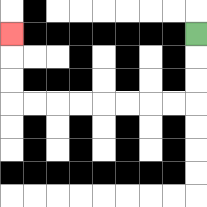{'start': '[8, 1]', 'end': '[0, 1]', 'path_directions': 'D,D,D,L,L,L,L,L,L,L,L,U,U,U', 'path_coordinates': '[[8, 1], [8, 2], [8, 3], [8, 4], [7, 4], [6, 4], [5, 4], [4, 4], [3, 4], [2, 4], [1, 4], [0, 4], [0, 3], [0, 2], [0, 1]]'}